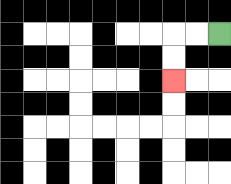{'start': '[9, 1]', 'end': '[7, 3]', 'path_directions': 'L,L,D,D', 'path_coordinates': '[[9, 1], [8, 1], [7, 1], [7, 2], [7, 3]]'}